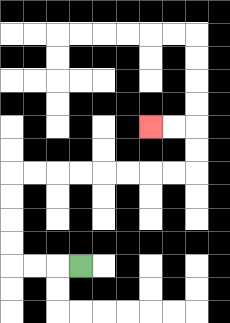{'start': '[3, 11]', 'end': '[6, 5]', 'path_directions': 'L,L,L,U,U,U,U,R,R,R,R,R,R,R,R,U,U,L,L', 'path_coordinates': '[[3, 11], [2, 11], [1, 11], [0, 11], [0, 10], [0, 9], [0, 8], [0, 7], [1, 7], [2, 7], [3, 7], [4, 7], [5, 7], [6, 7], [7, 7], [8, 7], [8, 6], [8, 5], [7, 5], [6, 5]]'}